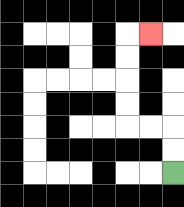{'start': '[7, 7]', 'end': '[6, 1]', 'path_directions': 'U,U,L,L,U,U,U,U,R', 'path_coordinates': '[[7, 7], [7, 6], [7, 5], [6, 5], [5, 5], [5, 4], [5, 3], [5, 2], [5, 1], [6, 1]]'}